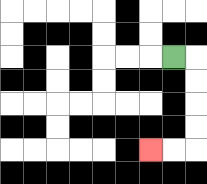{'start': '[7, 2]', 'end': '[6, 6]', 'path_directions': 'R,D,D,D,D,L,L', 'path_coordinates': '[[7, 2], [8, 2], [8, 3], [8, 4], [8, 5], [8, 6], [7, 6], [6, 6]]'}